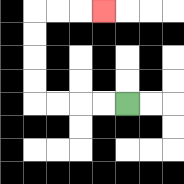{'start': '[5, 4]', 'end': '[4, 0]', 'path_directions': 'L,L,L,L,U,U,U,U,R,R,R', 'path_coordinates': '[[5, 4], [4, 4], [3, 4], [2, 4], [1, 4], [1, 3], [1, 2], [1, 1], [1, 0], [2, 0], [3, 0], [4, 0]]'}